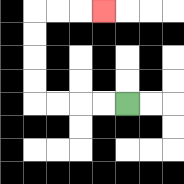{'start': '[5, 4]', 'end': '[4, 0]', 'path_directions': 'L,L,L,L,U,U,U,U,R,R,R', 'path_coordinates': '[[5, 4], [4, 4], [3, 4], [2, 4], [1, 4], [1, 3], [1, 2], [1, 1], [1, 0], [2, 0], [3, 0], [4, 0]]'}